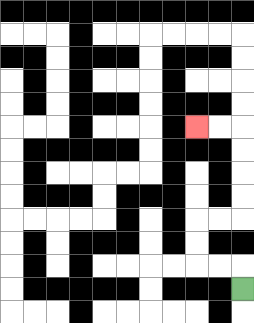{'start': '[10, 12]', 'end': '[8, 5]', 'path_directions': 'U,L,L,U,U,R,R,U,U,U,U,L,L', 'path_coordinates': '[[10, 12], [10, 11], [9, 11], [8, 11], [8, 10], [8, 9], [9, 9], [10, 9], [10, 8], [10, 7], [10, 6], [10, 5], [9, 5], [8, 5]]'}